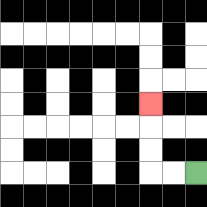{'start': '[8, 7]', 'end': '[6, 4]', 'path_directions': 'L,L,U,U,U', 'path_coordinates': '[[8, 7], [7, 7], [6, 7], [6, 6], [6, 5], [6, 4]]'}